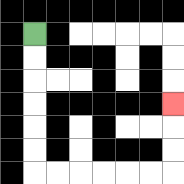{'start': '[1, 1]', 'end': '[7, 4]', 'path_directions': 'D,D,D,D,D,D,R,R,R,R,R,R,U,U,U', 'path_coordinates': '[[1, 1], [1, 2], [1, 3], [1, 4], [1, 5], [1, 6], [1, 7], [2, 7], [3, 7], [4, 7], [5, 7], [6, 7], [7, 7], [7, 6], [7, 5], [7, 4]]'}